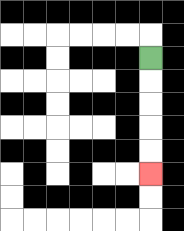{'start': '[6, 2]', 'end': '[6, 7]', 'path_directions': 'D,D,D,D,D', 'path_coordinates': '[[6, 2], [6, 3], [6, 4], [6, 5], [6, 6], [6, 7]]'}